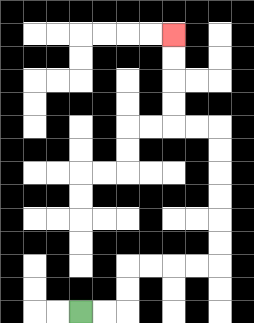{'start': '[3, 13]', 'end': '[7, 1]', 'path_directions': 'R,R,U,U,R,R,R,R,U,U,U,U,U,U,L,L,U,U,U,U', 'path_coordinates': '[[3, 13], [4, 13], [5, 13], [5, 12], [5, 11], [6, 11], [7, 11], [8, 11], [9, 11], [9, 10], [9, 9], [9, 8], [9, 7], [9, 6], [9, 5], [8, 5], [7, 5], [7, 4], [7, 3], [7, 2], [7, 1]]'}